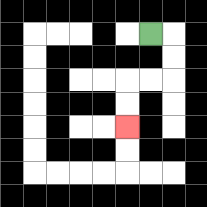{'start': '[6, 1]', 'end': '[5, 5]', 'path_directions': 'R,D,D,L,L,D,D', 'path_coordinates': '[[6, 1], [7, 1], [7, 2], [7, 3], [6, 3], [5, 3], [5, 4], [5, 5]]'}